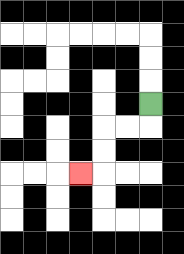{'start': '[6, 4]', 'end': '[3, 7]', 'path_directions': 'D,L,L,D,D,L', 'path_coordinates': '[[6, 4], [6, 5], [5, 5], [4, 5], [4, 6], [4, 7], [3, 7]]'}